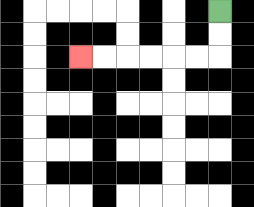{'start': '[9, 0]', 'end': '[3, 2]', 'path_directions': 'D,D,L,L,L,L,L,L', 'path_coordinates': '[[9, 0], [9, 1], [9, 2], [8, 2], [7, 2], [6, 2], [5, 2], [4, 2], [3, 2]]'}